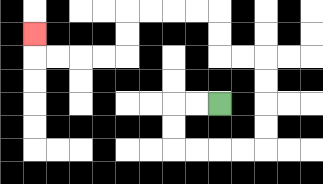{'start': '[9, 4]', 'end': '[1, 1]', 'path_directions': 'L,L,D,D,R,R,R,R,U,U,U,U,L,L,U,U,L,L,L,L,D,D,L,L,L,L,U', 'path_coordinates': '[[9, 4], [8, 4], [7, 4], [7, 5], [7, 6], [8, 6], [9, 6], [10, 6], [11, 6], [11, 5], [11, 4], [11, 3], [11, 2], [10, 2], [9, 2], [9, 1], [9, 0], [8, 0], [7, 0], [6, 0], [5, 0], [5, 1], [5, 2], [4, 2], [3, 2], [2, 2], [1, 2], [1, 1]]'}